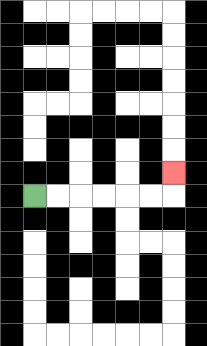{'start': '[1, 8]', 'end': '[7, 7]', 'path_directions': 'R,R,R,R,R,R,U', 'path_coordinates': '[[1, 8], [2, 8], [3, 8], [4, 8], [5, 8], [6, 8], [7, 8], [7, 7]]'}